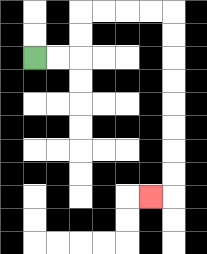{'start': '[1, 2]', 'end': '[6, 8]', 'path_directions': 'R,R,U,U,R,R,R,R,D,D,D,D,D,D,D,D,L', 'path_coordinates': '[[1, 2], [2, 2], [3, 2], [3, 1], [3, 0], [4, 0], [5, 0], [6, 0], [7, 0], [7, 1], [7, 2], [7, 3], [7, 4], [7, 5], [7, 6], [7, 7], [7, 8], [6, 8]]'}